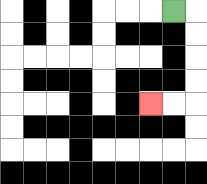{'start': '[7, 0]', 'end': '[6, 4]', 'path_directions': 'R,D,D,D,D,L,L', 'path_coordinates': '[[7, 0], [8, 0], [8, 1], [8, 2], [8, 3], [8, 4], [7, 4], [6, 4]]'}